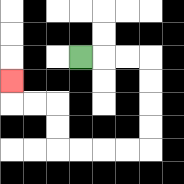{'start': '[3, 2]', 'end': '[0, 3]', 'path_directions': 'R,R,R,D,D,D,D,L,L,L,L,U,U,L,L,U', 'path_coordinates': '[[3, 2], [4, 2], [5, 2], [6, 2], [6, 3], [6, 4], [6, 5], [6, 6], [5, 6], [4, 6], [3, 6], [2, 6], [2, 5], [2, 4], [1, 4], [0, 4], [0, 3]]'}